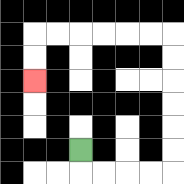{'start': '[3, 6]', 'end': '[1, 3]', 'path_directions': 'D,R,R,R,R,U,U,U,U,U,U,L,L,L,L,L,L,D,D', 'path_coordinates': '[[3, 6], [3, 7], [4, 7], [5, 7], [6, 7], [7, 7], [7, 6], [7, 5], [7, 4], [7, 3], [7, 2], [7, 1], [6, 1], [5, 1], [4, 1], [3, 1], [2, 1], [1, 1], [1, 2], [1, 3]]'}